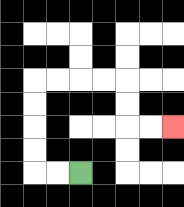{'start': '[3, 7]', 'end': '[7, 5]', 'path_directions': 'L,L,U,U,U,U,R,R,R,R,D,D,R,R', 'path_coordinates': '[[3, 7], [2, 7], [1, 7], [1, 6], [1, 5], [1, 4], [1, 3], [2, 3], [3, 3], [4, 3], [5, 3], [5, 4], [5, 5], [6, 5], [7, 5]]'}